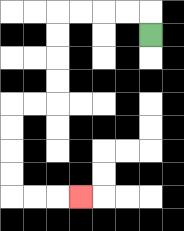{'start': '[6, 1]', 'end': '[3, 8]', 'path_directions': 'U,L,L,L,L,D,D,D,D,L,L,D,D,D,D,R,R,R', 'path_coordinates': '[[6, 1], [6, 0], [5, 0], [4, 0], [3, 0], [2, 0], [2, 1], [2, 2], [2, 3], [2, 4], [1, 4], [0, 4], [0, 5], [0, 6], [0, 7], [0, 8], [1, 8], [2, 8], [3, 8]]'}